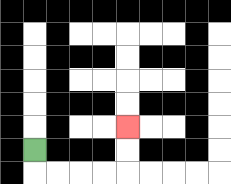{'start': '[1, 6]', 'end': '[5, 5]', 'path_directions': 'D,R,R,R,R,U,U', 'path_coordinates': '[[1, 6], [1, 7], [2, 7], [3, 7], [4, 7], [5, 7], [5, 6], [5, 5]]'}